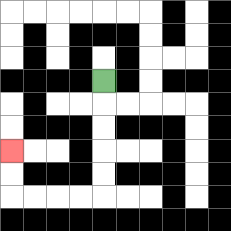{'start': '[4, 3]', 'end': '[0, 6]', 'path_directions': 'D,D,D,D,D,L,L,L,L,U,U', 'path_coordinates': '[[4, 3], [4, 4], [4, 5], [4, 6], [4, 7], [4, 8], [3, 8], [2, 8], [1, 8], [0, 8], [0, 7], [0, 6]]'}